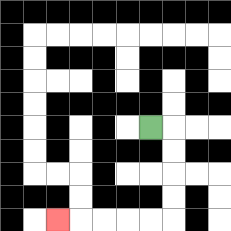{'start': '[6, 5]', 'end': '[2, 9]', 'path_directions': 'R,D,D,D,D,L,L,L,L,L', 'path_coordinates': '[[6, 5], [7, 5], [7, 6], [7, 7], [7, 8], [7, 9], [6, 9], [5, 9], [4, 9], [3, 9], [2, 9]]'}